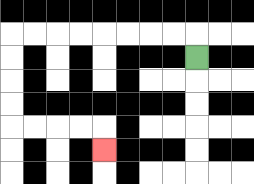{'start': '[8, 2]', 'end': '[4, 6]', 'path_directions': 'U,L,L,L,L,L,L,L,L,D,D,D,D,R,R,R,R,D', 'path_coordinates': '[[8, 2], [8, 1], [7, 1], [6, 1], [5, 1], [4, 1], [3, 1], [2, 1], [1, 1], [0, 1], [0, 2], [0, 3], [0, 4], [0, 5], [1, 5], [2, 5], [3, 5], [4, 5], [4, 6]]'}